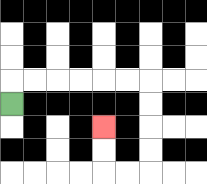{'start': '[0, 4]', 'end': '[4, 5]', 'path_directions': 'U,R,R,R,R,R,R,D,D,D,D,L,L,U,U', 'path_coordinates': '[[0, 4], [0, 3], [1, 3], [2, 3], [3, 3], [4, 3], [5, 3], [6, 3], [6, 4], [6, 5], [6, 6], [6, 7], [5, 7], [4, 7], [4, 6], [4, 5]]'}